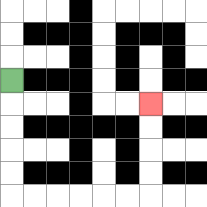{'start': '[0, 3]', 'end': '[6, 4]', 'path_directions': 'D,D,D,D,D,R,R,R,R,R,R,U,U,U,U', 'path_coordinates': '[[0, 3], [0, 4], [0, 5], [0, 6], [0, 7], [0, 8], [1, 8], [2, 8], [3, 8], [4, 8], [5, 8], [6, 8], [6, 7], [6, 6], [6, 5], [6, 4]]'}